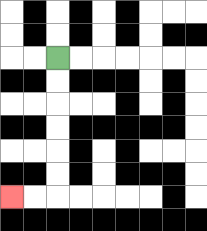{'start': '[2, 2]', 'end': '[0, 8]', 'path_directions': 'D,D,D,D,D,D,L,L', 'path_coordinates': '[[2, 2], [2, 3], [2, 4], [2, 5], [2, 6], [2, 7], [2, 8], [1, 8], [0, 8]]'}